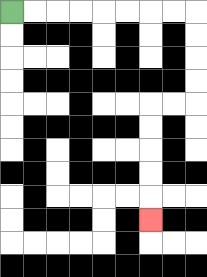{'start': '[0, 0]', 'end': '[6, 9]', 'path_directions': 'R,R,R,R,R,R,R,R,D,D,D,D,L,L,D,D,D,D,D', 'path_coordinates': '[[0, 0], [1, 0], [2, 0], [3, 0], [4, 0], [5, 0], [6, 0], [7, 0], [8, 0], [8, 1], [8, 2], [8, 3], [8, 4], [7, 4], [6, 4], [6, 5], [6, 6], [6, 7], [6, 8], [6, 9]]'}